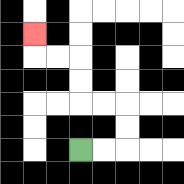{'start': '[3, 6]', 'end': '[1, 1]', 'path_directions': 'R,R,U,U,L,L,U,U,L,L,U', 'path_coordinates': '[[3, 6], [4, 6], [5, 6], [5, 5], [5, 4], [4, 4], [3, 4], [3, 3], [3, 2], [2, 2], [1, 2], [1, 1]]'}